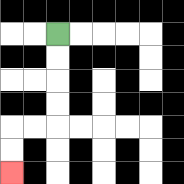{'start': '[2, 1]', 'end': '[0, 7]', 'path_directions': 'D,D,D,D,L,L,D,D', 'path_coordinates': '[[2, 1], [2, 2], [2, 3], [2, 4], [2, 5], [1, 5], [0, 5], [0, 6], [0, 7]]'}